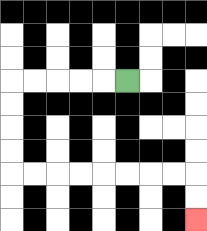{'start': '[5, 3]', 'end': '[8, 9]', 'path_directions': 'L,L,L,L,L,D,D,D,D,R,R,R,R,R,R,R,R,D,D', 'path_coordinates': '[[5, 3], [4, 3], [3, 3], [2, 3], [1, 3], [0, 3], [0, 4], [0, 5], [0, 6], [0, 7], [1, 7], [2, 7], [3, 7], [4, 7], [5, 7], [6, 7], [7, 7], [8, 7], [8, 8], [8, 9]]'}